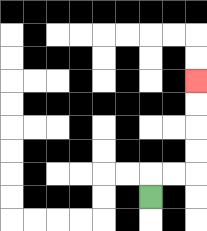{'start': '[6, 8]', 'end': '[8, 3]', 'path_directions': 'U,R,R,U,U,U,U', 'path_coordinates': '[[6, 8], [6, 7], [7, 7], [8, 7], [8, 6], [8, 5], [8, 4], [8, 3]]'}